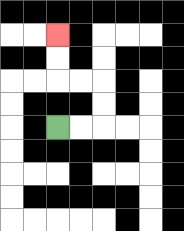{'start': '[2, 5]', 'end': '[2, 1]', 'path_directions': 'R,R,U,U,L,L,U,U', 'path_coordinates': '[[2, 5], [3, 5], [4, 5], [4, 4], [4, 3], [3, 3], [2, 3], [2, 2], [2, 1]]'}